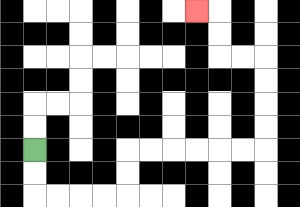{'start': '[1, 6]', 'end': '[8, 0]', 'path_directions': 'D,D,R,R,R,R,U,U,R,R,R,R,R,R,U,U,U,U,L,L,U,U,L', 'path_coordinates': '[[1, 6], [1, 7], [1, 8], [2, 8], [3, 8], [4, 8], [5, 8], [5, 7], [5, 6], [6, 6], [7, 6], [8, 6], [9, 6], [10, 6], [11, 6], [11, 5], [11, 4], [11, 3], [11, 2], [10, 2], [9, 2], [9, 1], [9, 0], [8, 0]]'}